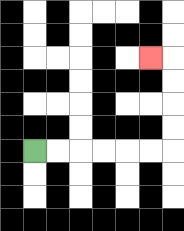{'start': '[1, 6]', 'end': '[6, 2]', 'path_directions': 'R,R,R,R,R,R,U,U,U,U,L', 'path_coordinates': '[[1, 6], [2, 6], [3, 6], [4, 6], [5, 6], [6, 6], [7, 6], [7, 5], [7, 4], [7, 3], [7, 2], [6, 2]]'}